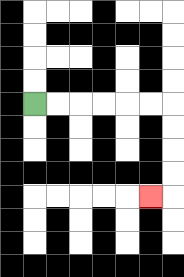{'start': '[1, 4]', 'end': '[6, 8]', 'path_directions': 'R,R,R,R,R,R,D,D,D,D,L', 'path_coordinates': '[[1, 4], [2, 4], [3, 4], [4, 4], [5, 4], [6, 4], [7, 4], [7, 5], [7, 6], [7, 7], [7, 8], [6, 8]]'}